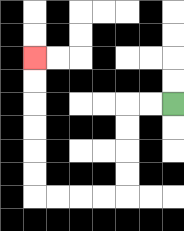{'start': '[7, 4]', 'end': '[1, 2]', 'path_directions': 'L,L,D,D,D,D,L,L,L,L,U,U,U,U,U,U', 'path_coordinates': '[[7, 4], [6, 4], [5, 4], [5, 5], [5, 6], [5, 7], [5, 8], [4, 8], [3, 8], [2, 8], [1, 8], [1, 7], [1, 6], [1, 5], [1, 4], [1, 3], [1, 2]]'}